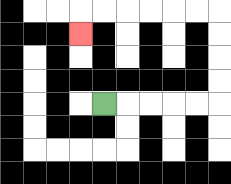{'start': '[4, 4]', 'end': '[3, 1]', 'path_directions': 'R,R,R,R,R,U,U,U,U,L,L,L,L,L,L,D', 'path_coordinates': '[[4, 4], [5, 4], [6, 4], [7, 4], [8, 4], [9, 4], [9, 3], [9, 2], [9, 1], [9, 0], [8, 0], [7, 0], [6, 0], [5, 0], [4, 0], [3, 0], [3, 1]]'}